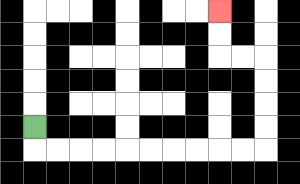{'start': '[1, 5]', 'end': '[9, 0]', 'path_directions': 'D,R,R,R,R,R,R,R,R,R,R,U,U,U,U,L,L,U,U', 'path_coordinates': '[[1, 5], [1, 6], [2, 6], [3, 6], [4, 6], [5, 6], [6, 6], [7, 6], [8, 6], [9, 6], [10, 6], [11, 6], [11, 5], [11, 4], [11, 3], [11, 2], [10, 2], [9, 2], [9, 1], [9, 0]]'}